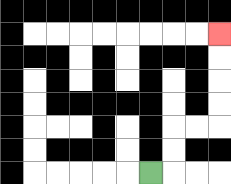{'start': '[6, 7]', 'end': '[9, 1]', 'path_directions': 'R,U,U,R,R,U,U,U,U', 'path_coordinates': '[[6, 7], [7, 7], [7, 6], [7, 5], [8, 5], [9, 5], [9, 4], [9, 3], [9, 2], [9, 1]]'}